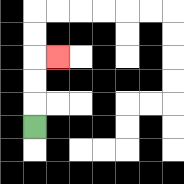{'start': '[1, 5]', 'end': '[2, 2]', 'path_directions': 'U,U,U,R', 'path_coordinates': '[[1, 5], [1, 4], [1, 3], [1, 2], [2, 2]]'}